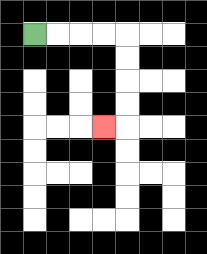{'start': '[1, 1]', 'end': '[4, 5]', 'path_directions': 'R,R,R,R,D,D,D,D,L', 'path_coordinates': '[[1, 1], [2, 1], [3, 1], [4, 1], [5, 1], [5, 2], [5, 3], [5, 4], [5, 5], [4, 5]]'}